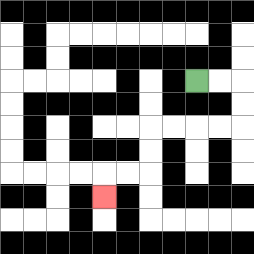{'start': '[8, 3]', 'end': '[4, 8]', 'path_directions': 'R,R,D,D,L,L,L,L,D,D,L,L,D', 'path_coordinates': '[[8, 3], [9, 3], [10, 3], [10, 4], [10, 5], [9, 5], [8, 5], [7, 5], [6, 5], [6, 6], [6, 7], [5, 7], [4, 7], [4, 8]]'}